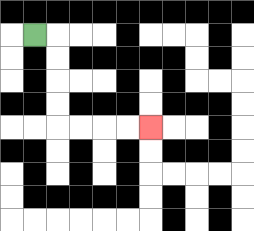{'start': '[1, 1]', 'end': '[6, 5]', 'path_directions': 'R,D,D,D,D,R,R,R,R', 'path_coordinates': '[[1, 1], [2, 1], [2, 2], [2, 3], [2, 4], [2, 5], [3, 5], [4, 5], [5, 5], [6, 5]]'}